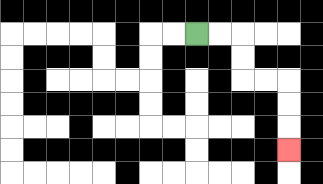{'start': '[8, 1]', 'end': '[12, 6]', 'path_directions': 'R,R,D,D,R,R,D,D,D', 'path_coordinates': '[[8, 1], [9, 1], [10, 1], [10, 2], [10, 3], [11, 3], [12, 3], [12, 4], [12, 5], [12, 6]]'}